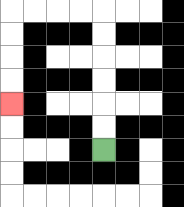{'start': '[4, 6]', 'end': '[0, 4]', 'path_directions': 'U,U,U,U,U,U,L,L,L,L,D,D,D,D', 'path_coordinates': '[[4, 6], [4, 5], [4, 4], [4, 3], [4, 2], [4, 1], [4, 0], [3, 0], [2, 0], [1, 0], [0, 0], [0, 1], [0, 2], [0, 3], [0, 4]]'}